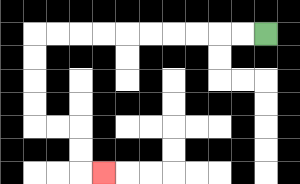{'start': '[11, 1]', 'end': '[4, 7]', 'path_directions': 'L,L,L,L,L,L,L,L,L,L,D,D,D,D,R,R,D,D,R', 'path_coordinates': '[[11, 1], [10, 1], [9, 1], [8, 1], [7, 1], [6, 1], [5, 1], [4, 1], [3, 1], [2, 1], [1, 1], [1, 2], [1, 3], [1, 4], [1, 5], [2, 5], [3, 5], [3, 6], [3, 7], [4, 7]]'}